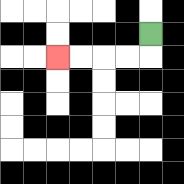{'start': '[6, 1]', 'end': '[2, 2]', 'path_directions': 'D,L,L,L,L', 'path_coordinates': '[[6, 1], [6, 2], [5, 2], [4, 2], [3, 2], [2, 2]]'}